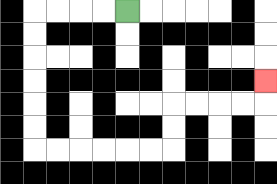{'start': '[5, 0]', 'end': '[11, 3]', 'path_directions': 'L,L,L,L,D,D,D,D,D,D,R,R,R,R,R,R,U,U,R,R,R,R,U', 'path_coordinates': '[[5, 0], [4, 0], [3, 0], [2, 0], [1, 0], [1, 1], [1, 2], [1, 3], [1, 4], [1, 5], [1, 6], [2, 6], [3, 6], [4, 6], [5, 6], [6, 6], [7, 6], [7, 5], [7, 4], [8, 4], [9, 4], [10, 4], [11, 4], [11, 3]]'}